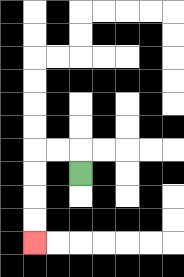{'start': '[3, 7]', 'end': '[1, 10]', 'path_directions': 'U,L,L,D,D,D,D', 'path_coordinates': '[[3, 7], [3, 6], [2, 6], [1, 6], [1, 7], [1, 8], [1, 9], [1, 10]]'}